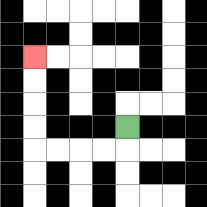{'start': '[5, 5]', 'end': '[1, 2]', 'path_directions': 'D,L,L,L,L,U,U,U,U', 'path_coordinates': '[[5, 5], [5, 6], [4, 6], [3, 6], [2, 6], [1, 6], [1, 5], [1, 4], [1, 3], [1, 2]]'}